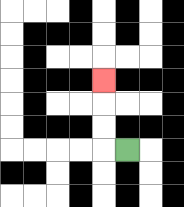{'start': '[5, 6]', 'end': '[4, 3]', 'path_directions': 'L,U,U,U', 'path_coordinates': '[[5, 6], [4, 6], [4, 5], [4, 4], [4, 3]]'}